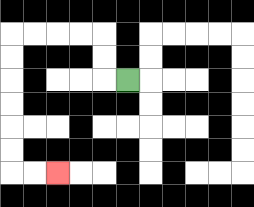{'start': '[5, 3]', 'end': '[2, 7]', 'path_directions': 'L,U,U,L,L,L,L,D,D,D,D,D,D,R,R', 'path_coordinates': '[[5, 3], [4, 3], [4, 2], [4, 1], [3, 1], [2, 1], [1, 1], [0, 1], [0, 2], [0, 3], [0, 4], [0, 5], [0, 6], [0, 7], [1, 7], [2, 7]]'}